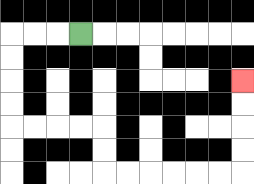{'start': '[3, 1]', 'end': '[10, 3]', 'path_directions': 'L,L,L,D,D,D,D,R,R,R,R,D,D,R,R,R,R,R,R,U,U,U,U', 'path_coordinates': '[[3, 1], [2, 1], [1, 1], [0, 1], [0, 2], [0, 3], [0, 4], [0, 5], [1, 5], [2, 5], [3, 5], [4, 5], [4, 6], [4, 7], [5, 7], [6, 7], [7, 7], [8, 7], [9, 7], [10, 7], [10, 6], [10, 5], [10, 4], [10, 3]]'}